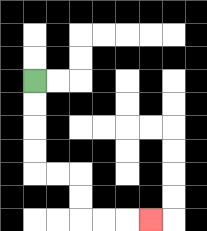{'start': '[1, 3]', 'end': '[6, 9]', 'path_directions': 'D,D,D,D,R,R,D,D,R,R,R', 'path_coordinates': '[[1, 3], [1, 4], [1, 5], [1, 6], [1, 7], [2, 7], [3, 7], [3, 8], [3, 9], [4, 9], [5, 9], [6, 9]]'}